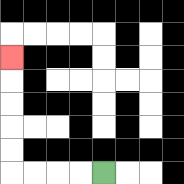{'start': '[4, 7]', 'end': '[0, 2]', 'path_directions': 'L,L,L,L,U,U,U,U,U', 'path_coordinates': '[[4, 7], [3, 7], [2, 7], [1, 7], [0, 7], [0, 6], [0, 5], [0, 4], [0, 3], [0, 2]]'}